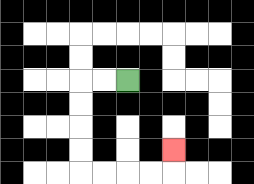{'start': '[5, 3]', 'end': '[7, 6]', 'path_directions': 'L,L,D,D,D,D,R,R,R,R,U', 'path_coordinates': '[[5, 3], [4, 3], [3, 3], [3, 4], [3, 5], [3, 6], [3, 7], [4, 7], [5, 7], [6, 7], [7, 7], [7, 6]]'}